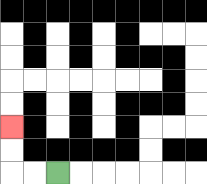{'start': '[2, 7]', 'end': '[0, 5]', 'path_directions': 'L,L,U,U', 'path_coordinates': '[[2, 7], [1, 7], [0, 7], [0, 6], [0, 5]]'}